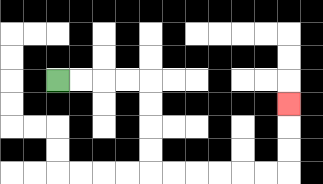{'start': '[2, 3]', 'end': '[12, 4]', 'path_directions': 'R,R,R,R,D,D,D,D,R,R,R,R,R,R,U,U,U', 'path_coordinates': '[[2, 3], [3, 3], [4, 3], [5, 3], [6, 3], [6, 4], [6, 5], [6, 6], [6, 7], [7, 7], [8, 7], [9, 7], [10, 7], [11, 7], [12, 7], [12, 6], [12, 5], [12, 4]]'}